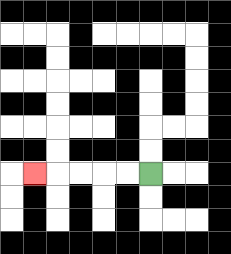{'start': '[6, 7]', 'end': '[1, 7]', 'path_directions': 'L,L,L,L,L', 'path_coordinates': '[[6, 7], [5, 7], [4, 7], [3, 7], [2, 7], [1, 7]]'}